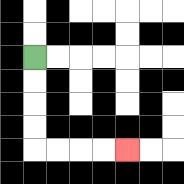{'start': '[1, 2]', 'end': '[5, 6]', 'path_directions': 'D,D,D,D,R,R,R,R', 'path_coordinates': '[[1, 2], [1, 3], [1, 4], [1, 5], [1, 6], [2, 6], [3, 6], [4, 6], [5, 6]]'}